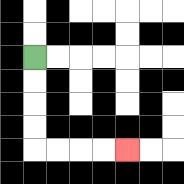{'start': '[1, 2]', 'end': '[5, 6]', 'path_directions': 'D,D,D,D,R,R,R,R', 'path_coordinates': '[[1, 2], [1, 3], [1, 4], [1, 5], [1, 6], [2, 6], [3, 6], [4, 6], [5, 6]]'}